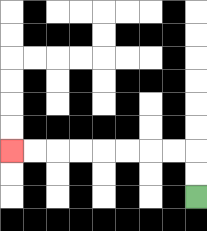{'start': '[8, 8]', 'end': '[0, 6]', 'path_directions': 'U,U,L,L,L,L,L,L,L,L', 'path_coordinates': '[[8, 8], [8, 7], [8, 6], [7, 6], [6, 6], [5, 6], [4, 6], [3, 6], [2, 6], [1, 6], [0, 6]]'}